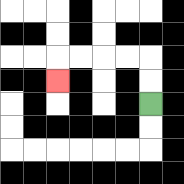{'start': '[6, 4]', 'end': '[2, 3]', 'path_directions': 'U,U,L,L,L,L,D', 'path_coordinates': '[[6, 4], [6, 3], [6, 2], [5, 2], [4, 2], [3, 2], [2, 2], [2, 3]]'}